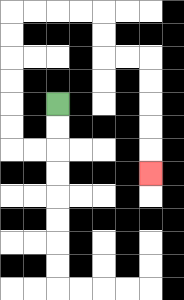{'start': '[2, 4]', 'end': '[6, 7]', 'path_directions': 'D,D,L,L,U,U,U,U,U,U,R,R,R,R,D,D,R,R,D,D,D,D,D', 'path_coordinates': '[[2, 4], [2, 5], [2, 6], [1, 6], [0, 6], [0, 5], [0, 4], [0, 3], [0, 2], [0, 1], [0, 0], [1, 0], [2, 0], [3, 0], [4, 0], [4, 1], [4, 2], [5, 2], [6, 2], [6, 3], [6, 4], [6, 5], [6, 6], [6, 7]]'}